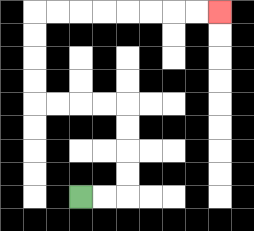{'start': '[3, 8]', 'end': '[9, 0]', 'path_directions': 'R,R,U,U,U,U,L,L,L,L,U,U,U,U,R,R,R,R,R,R,R,R', 'path_coordinates': '[[3, 8], [4, 8], [5, 8], [5, 7], [5, 6], [5, 5], [5, 4], [4, 4], [3, 4], [2, 4], [1, 4], [1, 3], [1, 2], [1, 1], [1, 0], [2, 0], [3, 0], [4, 0], [5, 0], [6, 0], [7, 0], [8, 0], [9, 0]]'}